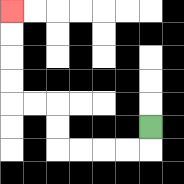{'start': '[6, 5]', 'end': '[0, 0]', 'path_directions': 'D,L,L,L,L,U,U,L,L,U,U,U,U', 'path_coordinates': '[[6, 5], [6, 6], [5, 6], [4, 6], [3, 6], [2, 6], [2, 5], [2, 4], [1, 4], [0, 4], [0, 3], [0, 2], [0, 1], [0, 0]]'}